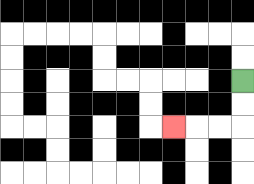{'start': '[10, 3]', 'end': '[7, 5]', 'path_directions': 'D,D,L,L,L', 'path_coordinates': '[[10, 3], [10, 4], [10, 5], [9, 5], [8, 5], [7, 5]]'}